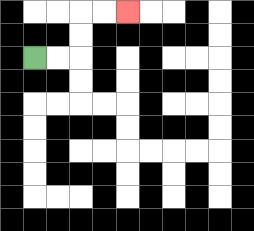{'start': '[1, 2]', 'end': '[5, 0]', 'path_directions': 'R,R,U,U,R,R', 'path_coordinates': '[[1, 2], [2, 2], [3, 2], [3, 1], [3, 0], [4, 0], [5, 0]]'}